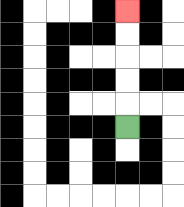{'start': '[5, 5]', 'end': '[5, 0]', 'path_directions': 'U,U,U,U,U', 'path_coordinates': '[[5, 5], [5, 4], [5, 3], [5, 2], [5, 1], [5, 0]]'}